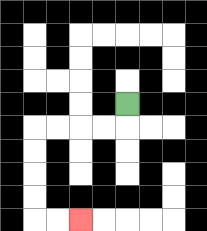{'start': '[5, 4]', 'end': '[3, 9]', 'path_directions': 'D,L,L,L,L,D,D,D,D,R,R', 'path_coordinates': '[[5, 4], [5, 5], [4, 5], [3, 5], [2, 5], [1, 5], [1, 6], [1, 7], [1, 8], [1, 9], [2, 9], [3, 9]]'}